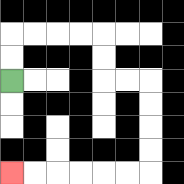{'start': '[0, 3]', 'end': '[0, 7]', 'path_directions': 'U,U,R,R,R,R,D,D,R,R,D,D,D,D,L,L,L,L,L,L', 'path_coordinates': '[[0, 3], [0, 2], [0, 1], [1, 1], [2, 1], [3, 1], [4, 1], [4, 2], [4, 3], [5, 3], [6, 3], [6, 4], [6, 5], [6, 6], [6, 7], [5, 7], [4, 7], [3, 7], [2, 7], [1, 7], [0, 7]]'}